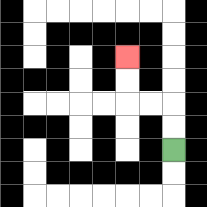{'start': '[7, 6]', 'end': '[5, 2]', 'path_directions': 'U,U,L,L,U,U', 'path_coordinates': '[[7, 6], [7, 5], [7, 4], [6, 4], [5, 4], [5, 3], [5, 2]]'}